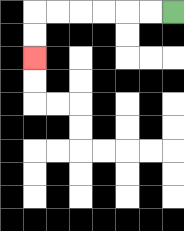{'start': '[7, 0]', 'end': '[1, 2]', 'path_directions': 'L,L,L,L,L,L,D,D', 'path_coordinates': '[[7, 0], [6, 0], [5, 0], [4, 0], [3, 0], [2, 0], [1, 0], [1, 1], [1, 2]]'}